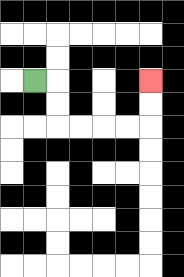{'start': '[1, 3]', 'end': '[6, 3]', 'path_directions': 'R,D,D,R,R,R,R,U,U', 'path_coordinates': '[[1, 3], [2, 3], [2, 4], [2, 5], [3, 5], [4, 5], [5, 5], [6, 5], [6, 4], [6, 3]]'}